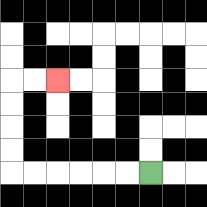{'start': '[6, 7]', 'end': '[2, 3]', 'path_directions': 'L,L,L,L,L,L,U,U,U,U,R,R', 'path_coordinates': '[[6, 7], [5, 7], [4, 7], [3, 7], [2, 7], [1, 7], [0, 7], [0, 6], [0, 5], [0, 4], [0, 3], [1, 3], [2, 3]]'}